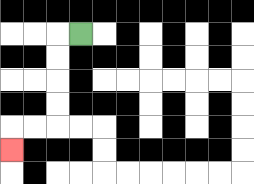{'start': '[3, 1]', 'end': '[0, 6]', 'path_directions': 'L,D,D,D,D,L,L,D', 'path_coordinates': '[[3, 1], [2, 1], [2, 2], [2, 3], [2, 4], [2, 5], [1, 5], [0, 5], [0, 6]]'}